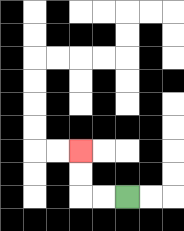{'start': '[5, 8]', 'end': '[3, 6]', 'path_directions': 'L,L,U,U', 'path_coordinates': '[[5, 8], [4, 8], [3, 8], [3, 7], [3, 6]]'}